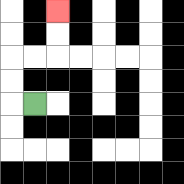{'start': '[1, 4]', 'end': '[2, 0]', 'path_directions': 'L,U,U,R,R,U,U', 'path_coordinates': '[[1, 4], [0, 4], [0, 3], [0, 2], [1, 2], [2, 2], [2, 1], [2, 0]]'}